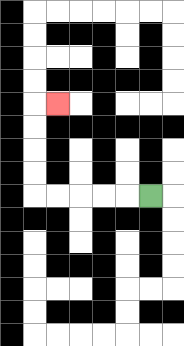{'start': '[6, 8]', 'end': '[2, 4]', 'path_directions': 'L,L,L,L,L,U,U,U,U,R', 'path_coordinates': '[[6, 8], [5, 8], [4, 8], [3, 8], [2, 8], [1, 8], [1, 7], [1, 6], [1, 5], [1, 4], [2, 4]]'}